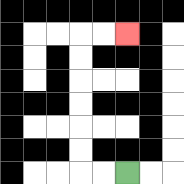{'start': '[5, 7]', 'end': '[5, 1]', 'path_directions': 'L,L,U,U,U,U,U,U,R,R', 'path_coordinates': '[[5, 7], [4, 7], [3, 7], [3, 6], [3, 5], [3, 4], [3, 3], [3, 2], [3, 1], [4, 1], [5, 1]]'}